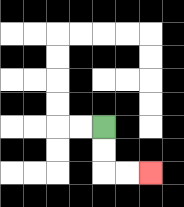{'start': '[4, 5]', 'end': '[6, 7]', 'path_directions': 'D,D,R,R', 'path_coordinates': '[[4, 5], [4, 6], [4, 7], [5, 7], [6, 7]]'}